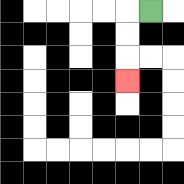{'start': '[6, 0]', 'end': '[5, 3]', 'path_directions': 'L,D,D,D', 'path_coordinates': '[[6, 0], [5, 0], [5, 1], [5, 2], [5, 3]]'}